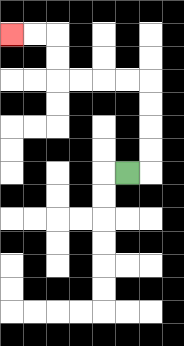{'start': '[5, 7]', 'end': '[0, 1]', 'path_directions': 'R,U,U,U,U,L,L,L,L,U,U,L,L', 'path_coordinates': '[[5, 7], [6, 7], [6, 6], [6, 5], [6, 4], [6, 3], [5, 3], [4, 3], [3, 3], [2, 3], [2, 2], [2, 1], [1, 1], [0, 1]]'}